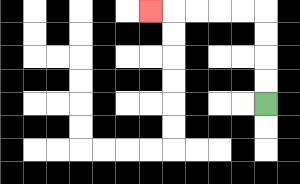{'start': '[11, 4]', 'end': '[6, 0]', 'path_directions': 'U,U,U,U,L,L,L,L,L', 'path_coordinates': '[[11, 4], [11, 3], [11, 2], [11, 1], [11, 0], [10, 0], [9, 0], [8, 0], [7, 0], [6, 0]]'}